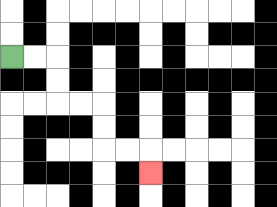{'start': '[0, 2]', 'end': '[6, 7]', 'path_directions': 'R,R,D,D,R,R,D,D,R,R,D', 'path_coordinates': '[[0, 2], [1, 2], [2, 2], [2, 3], [2, 4], [3, 4], [4, 4], [4, 5], [4, 6], [5, 6], [6, 6], [6, 7]]'}